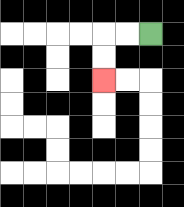{'start': '[6, 1]', 'end': '[4, 3]', 'path_directions': 'L,L,D,D', 'path_coordinates': '[[6, 1], [5, 1], [4, 1], [4, 2], [4, 3]]'}